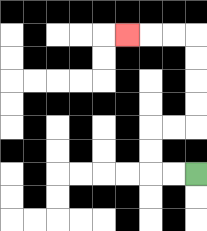{'start': '[8, 7]', 'end': '[5, 1]', 'path_directions': 'L,L,U,U,R,R,U,U,U,U,L,L,L', 'path_coordinates': '[[8, 7], [7, 7], [6, 7], [6, 6], [6, 5], [7, 5], [8, 5], [8, 4], [8, 3], [8, 2], [8, 1], [7, 1], [6, 1], [5, 1]]'}